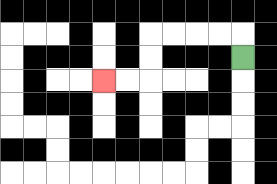{'start': '[10, 2]', 'end': '[4, 3]', 'path_directions': 'U,L,L,L,L,D,D,L,L', 'path_coordinates': '[[10, 2], [10, 1], [9, 1], [8, 1], [7, 1], [6, 1], [6, 2], [6, 3], [5, 3], [4, 3]]'}